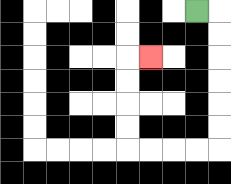{'start': '[8, 0]', 'end': '[6, 2]', 'path_directions': 'R,D,D,D,D,D,D,L,L,L,L,U,U,U,U,R', 'path_coordinates': '[[8, 0], [9, 0], [9, 1], [9, 2], [9, 3], [9, 4], [9, 5], [9, 6], [8, 6], [7, 6], [6, 6], [5, 6], [5, 5], [5, 4], [5, 3], [5, 2], [6, 2]]'}